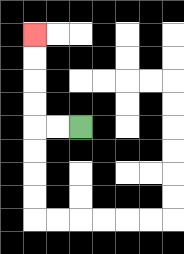{'start': '[3, 5]', 'end': '[1, 1]', 'path_directions': 'L,L,U,U,U,U', 'path_coordinates': '[[3, 5], [2, 5], [1, 5], [1, 4], [1, 3], [1, 2], [1, 1]]'}